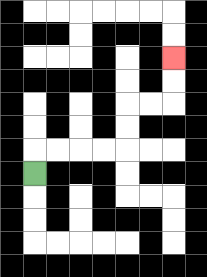{'start': '[1, 7]', 'end': '[7, 2]', 'path_directions': 'U,R,R,R,R,U,U,R,R,U,U', 'path_coordinates': '[[1, 7], [1, 6], [2, 6], [3, 6], [4, 6], [5, 6], [5, 5], [5, 4], [6, 4], [7, 4], [7, 3], [7, 2]]'}